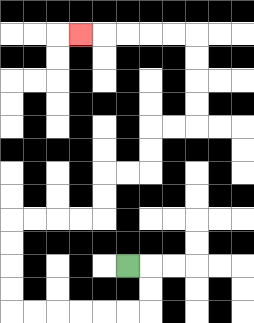{'start': '[5, 11]', 'end': '[3, 1]', 'path_directions': 'R,D,D,L,L,L,L,L,L,U,U,U,U,R,R,R,R,U,U,R,R,U,U,R,R,U,U,U,U,L,L,L,L,L', 'path_coordinates': '[[5, 11], [6, 11], [6, 12], [6, 13], [5, 13], [4, 13], [3, 13], [2, 13], [1, 13], [0, 13], [0, 12], [0, 11], [0, 10], [0, 9], [1, 9], [2, 9], [3, 9], [4, 9], [4, 8], [4, 7], [5, 7], [6, 7], [6, 6], [6, 5], [7, 5], [8, 5], [8, 4], [8, 3], [8, 2], [8, 1], [7, 1], [6, 1], [5, 1], [4, 1], [3, 1]]'}